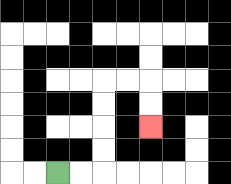{'start': '[2, 7]', 'end': '[6, 5]', 'path_directions': 'R,R,U,U,U,U,R,R,D,D', 'path_coordinates': '[[2, 7], [3, 7], [4, 7], [4, 6], [4, 5], [4, 4], [4, 3], [5, 3], [6, 3], [6, 4], [6, 5]]'}